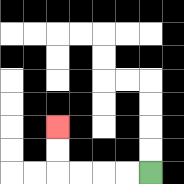{'start': '[6, 7]', 'end': '[2, 5]', 'path_directions': 'L,L,L,L,U,U', 'path_coordinates': '[[6, 7], [5, 7], [4, 7], [3, 7], [2, 7], [2, 6], [2, 5]]'}